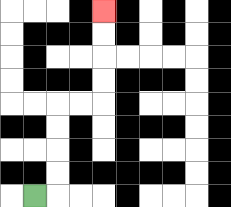{'start': '[1, 8]', 'end': '[4, 0]', 'path_directions': 'R,U,U,U,U,R,R,U,U,U,U', 'path_coordinates': '[[1, 8], [2, 8], [2, 7], [2, 6], [2, 5], [2, 4], [3, 4], [4, 4], [4, 3], [4, 2], [4, 1], [4, 0]]'}